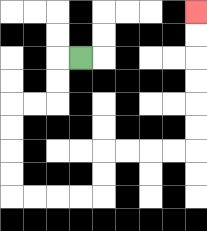{'start': '[3, 2]', 'end': '[8, 0]', 'path_directions': 'L,D,D,L,L,D,D,D,D,R,R,R,R,U,U,R,R,R,R,U,U,U,U,U,U', 'path_coordinates': '[[3, 2], [2, 2], [2, 3], [2, 4], [1, 4], [0, 4], [0, 5], [0, 6], [0, 7], [0, 8], [1, 8], [2, 8], [3, 8], [4, 8], [4, 7], [4, 6], [5, 6], [6, 6], [7, 6], [8, 6], [8, 5], [8, 4], [8, 3], [8, 2], [8, 1], [8, 0]]'}